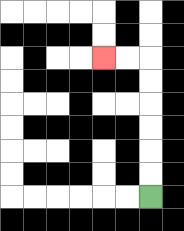{'start': '[6, 8]', 'end': '[4, 2]', 'path_directions': 'U,U,U,U,U,U,L,L', 'path_coordinates': '[[6, 8], [6, 7], [6, 6], [6, 5], [6, 4], [6, 3], [6, 2], [5, 2], [4, 2]]'}